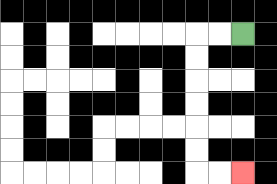{'start': '[10, 1]', 'end': '[10, 7]', 'path_directions': 'L,L,D,D,D,D,D,D,R,R', 'path_coordinates': '[[10, 1], [9, 1], [8, 1], [8, 2], [8, 3], [8, 4], [8, 5], [8, 6], [8, 7], [9, 7], [10, 7]]'}